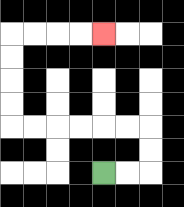{'start': '[4, 7]', 'end': '[4, 1]', 'path_directions': 'R,R,U,U,L,L,L,L,L,L,U,U,U,U,R,R,R,R', 'path_coordinates': '[[4, 7], [5, 7], [6, 7], [6, 6], [6, 5], [5, 5], [4, 5], [3, 5], [2, 5], [1, 5], [0, 5], [0, 4], [0, 3], [0, 2], [0, 1], [1, 1], [2, 1], [3, 1], [4, 1]]'}